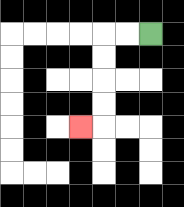{'start': '[6, 1]', 'end': '[3, 5]', 'path_directions': 'L,L,D,D,D,D,L', 'path_coordinates': '[[6, 1], [5, 1], [4, 1], [4, 2], [4, 3], [4, 4], [4, 5], [3, 5]]'}